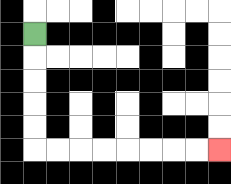{'start': '[1, 1]', 'end': '[9, 6]', 'path_directions': 'D,D,D,D,D,R,R,R,R,R,R,R,R', 'path_coordinates': '[[1, 1], [1, 2], [1, 3], [1, 4], [1, 5], [1, 6], [2, 6], [3, 6], [4, 6], [5, 6], [6, 6], [7, 6], [8, 6], [9, 6]]'}